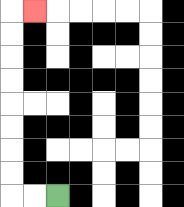{'start': '[2, 8]', 'end': '[1, 0]', 'path_directions': 'L,L,U,U,U,U,U,U,U,U,R', 'path_coordinates': '[[2, 8], [1, 8], [0, 8], [0, 7], [0, 6], [0, 5], [0, 4], [0, 3], [0, 2], [0, 1], [0, 0], [1, 0]]'}